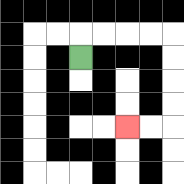{'start': '[3, 2]', 'end': '[5, 5]', 'path_directions': 'U,R,R,R,R,D,D,D,D,L,L', 'path_coordinates': '[[3, 2], [3, 1], [4, 1], [5, 1], [6, 1], [7, 1], [7, 2], [7, 3], [7, 4], [7, 5], [6, 5], [5, 5]]'}